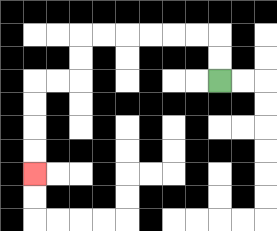{'start': '[9, 3]', 'end': '[1, 7]', 'path_directions': 'U,U,L,L,L,L,L,L,D,D,L,L,D,D,D,D', 'path_coordinates': '[[9, 3], [9, 2], [9, 1], [8, 1], [7, 1], [6, 1], [5, 1], [4, 1], [3, 1], [3, 2], [3, 3], [2, 3], [1, 3], [1, 4], [1, 5], [1, 6], [1, 7]]'}